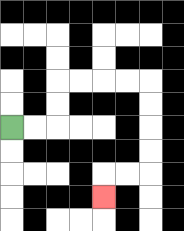{'start': '[0, 5]', 'end': '[4, 8]', 'path_directions': 'R,R,U,U,R,R,R,R,D,D,D,D,L,L,D', 'path_coordinates': '[[0, 5], [1, 5], [2, 5], [2, 4], [2, 3], [3, 3], [4, 3], [5, 3], [6, 3], [6, 4], [6, 5], [6, 6], [6, 7], [5, 7], [4, 7], [4, 8]]'}